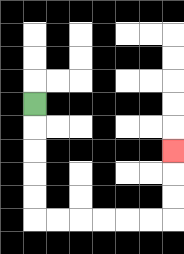{'start': '[1, 4]', 'end': '[7, 6]', 'path_directions': 'D,D,D,D,D,R,R,R,R,R,R,U,U,U', 'path_coordinates': '[[1, 4], [1, 5], [1, 6], [1, 7], [1, 8], [1, 9], [2, 9], [3, 9], [4, 9], [5, 9], [6, 9], [7, 9], [7, 8], [7, 7], [7, 6]]'}